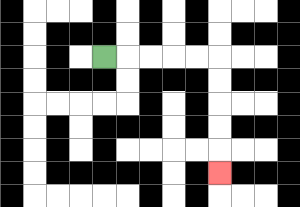{'start': '[4, 2]', 'end': '[9, 7]', 'path_directions': 'R,R,R,R,R,D,D,D,D,D', 'path_coordinates': '[[4, 2], [5, 2], [6, 2], [7, 2], [8, 2], [9, 2], [9, 3], [9, 4], [9, 5], [9, 6], [9, 7]]'}